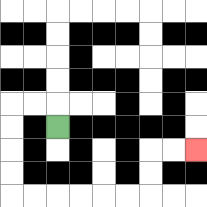{'start': '[2, 5]', 'end': '[8, 6]', 'path_directions': 'U,L,L,D,D,D,D,R,R,R,R,R,R,U,U,R,R', 'path_coordinates': '[[2, 5], [2, 4], [1, 4], [0, 4], [0, 5], [0, 6], [0, 7], [0, 8], [1, 8], [2, 8], [3, 8], [4, 8], [5, 8], [6, 8], [6, 7], [6, 6], [7, 6], [8, 6]]'}